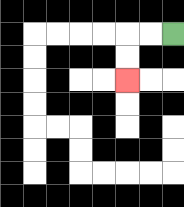{'start': '[7, 1]', 'end': '[5, 3]', 'path_directions': 'L,L,D,D', 'path_coordinates': '[[7, 1], [6, 1], [5, 1], [5, 2], [5, 3]]'}